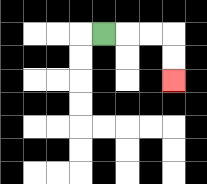{'start': '[4, 1]', 'end': '[7, 3]', 'path_directions': 'R,R,R,D,D', 'path_coordinates': '[[4, 1], [5, 1], [6, 1], [7, 1], [7, 2], [7, 3]]'}